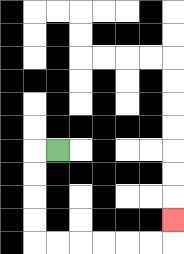{'start': '[2, 6]', 'end': '[7, 9]', 'path_directions': 'L,D,D,D,D,R,R,R,R,R,R,U', 'path_coordinates': '[[2, 6], [1, 6], [1, 7], [1, 8], [1, 9], [1, 10], [2, 10], [3, 10], [4, 10], [5, 10], [6, 10], [7, 10], [7, 9]]'}